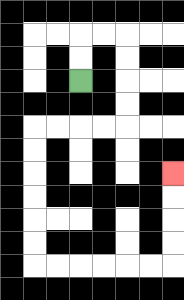{'start': '[3, 3]', 'end': '[7, 7]', 'path_directions': 'U,U,R,R,D,D,D,D,L,L,L,L,D,D,D,D,D,D,R,R,R,R,R,R,U,U,U,U', 'path_coordinates': '[[3, 3], [3, 2], [3, 1], [4, 1], [5, 1], [5, 2], [5, 3], [5, 4], [5, 5], [4, 5], [3, 5], [2, 5], [1, 5], [1, 6], [1, 7], [1, 8], [1, 9], [1, 10], [1, 11], [2, 11], [3, 11], [4, 11], [5, 11], [6, 11], [7, 11], [7, 10], [7, 9], [7, 8], [7, 7]]'}